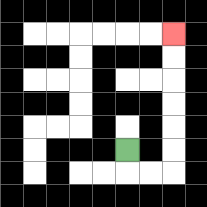{'start': '[5, 6]', 'end': '[7, 1]', 'path_directions': 'D,R,R,U,U,U,U,U,U', 'path_coordinates': '[[5, 6], [5, 7], [6, 7], [7, 7], [7, 6], [7, 5], [7, 4], [7, 3], [7, 2], [7, 1]]'}